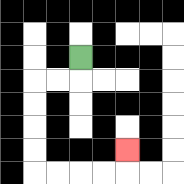{'start': '[3, 2]', 'end': '[5, 6]', 'path_directions': 'D,L,L,D,D,D,D,R,R,R,R,U', 'path_coordinates': '[[3, 2], [3, 3], [2, 3], [1, 3], [1, 4], [1, 5], [1, 6], [1, 7], [2, 7], [3, 7], [4, 7], [5, 7], [5, 6]]'}